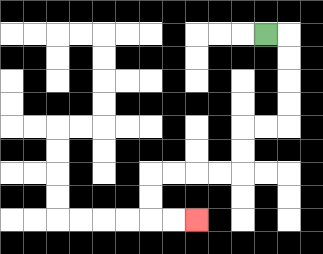{'start': '[11, 1]', 'end': '[8, 9]', 'path_directions': 'R,D,D,D,D,L,L,D,D,L,L,L,L,D,D,R,R', 'path_coordinates': '[[11, 1], [12, 1], [12, 2], [12, 3], [12, 4], [12, 5], [11, 5], [10, 5], [10, 6], [10, 7], [9, 7], [8, 7], [7, 7], [6, 7], [6, 8], [6, 9], [7, 9], [8, 9]]'}